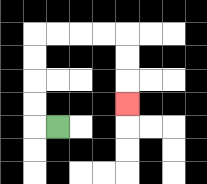{'start': '[2, 5]', 'end': '[5, 4]', 'path_directions': 'L,U,U,U,U,R,R,R,R,D,D,D', 'path_coordinates': '[[2, 5], [1, 5], [1, 4], [1, 3], [1, 2], [1, 1], [2, 1], [3, 1], [4, 1], [5, 1], [5, 2], [5, 3], [5, 4]]'}